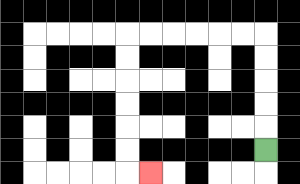{'start': '[11, 6]', 'end': '[6, 7]', 'path_directions': 'U,U,U,U,U,L,L,L,L,L,L,D,D,D,D,D,D,R', 'path_coordinates': '[[11, 6], [11, 5], [11, 4], [11, 3], [11, 2], [11, 1], [10, 1], [9, 1], [8, 1], [7, 1], [6, 1], [5, 1], [5, 2], [5, 3], [5, 4], [5, 5], [5, 6], [5, 7], [6, 7]]'}